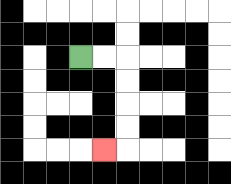{'start': '[3, 2]', 'end': '[4, 6]', 'path_directions': 'R,R,D,D,D,D,L', 'path_coordinates': '[[3, 2], [4, 2], [5, 2], [5, 3], [5, 4], [5, 5], [5, 6], [4, 6]]'}